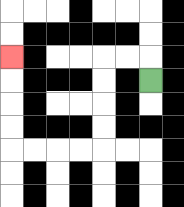{'start': '[6, 3]', 'end': '[0, 2]', 'path_directions': 'U,L,L,D,D,D,D,L,L,L,L,U,U,U,U', 'path_coordinates': '[[6, 3], [6, 2], [5, 2], [4, 2], [4, 3], [4, 4], [4, 5], [4, 6], [3, 6], [2, 6], [1, 6], [0, 6], [0, 5], [0, 4], [0, 3], [0, 2]]'}